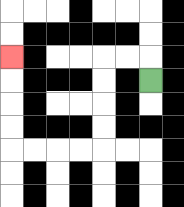{'start': '[6, 3]', 'end': '[0, 2]', 'path_directions': 'U,L,L,D,D,D,D,L,L,L,L,U,U,U,U', 'path_coordinates': '[[6, 3], [6, 2], [5, 2], [4, 2], [4, 3], [4, 4], [4, 5], [4, 6], [3, 6], [2, 6], [1, 6], [0, 6], [0, 5], [0, 4], [0, 3], [0, 2]]'}